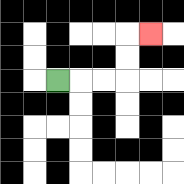{'start': '[2, 3]', 'end': '[6, 1]', 'path_directions': 'R,R,R,U,U,R', 'path_coordinates': '[[2, 3], [3, 3], [4, 3], [5, 3], [5, 2], [5, 1], [6, 1]]'}